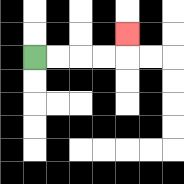{'start': '[1, 2]', 'end': '[5, 1]', 'path_directions': 'R,R,R,R,U', 'path_coordinates': '[[1, 2], [2, 2], [3, 2], [4, 2], [5, 2], [5, 1]]'}